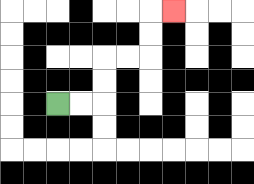{'start': '[2, 4]', 'end': '[7, 0]', 'path_directions': 'R,R,U,U,R,R,U,U,R', 'path_coordinates': '[[2, 4], [3, 4], [4, 4], [4, 3], [4, 2], [5, 2], [6, 2], [6, 1], [6, 0], [7, 0]]'}